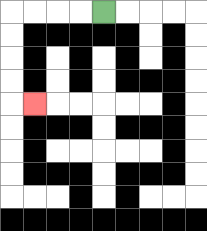{'start': '[4, 0]', 'end': '[1, 4]', 'path_directions': 'L,L,L,L,D,D,D,D,R', 'path_coordinates': '[[4, 0], [3, 0], [2, 0], [1, 0], [0, 0], [0, 1], [0, 2], [0, 3], [0, 4], [1, 4]]'}